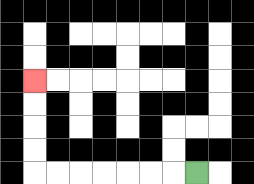{'start': '[8, 7]', 'end': '[1, 3]', 'path_directions': 'L,L,L,L,L,L,L,U,U,U,U', 'path_coordinates': '[[8, 7], [7, 7], [6, 7], [5, 7], [4, 7], [3, 7], [2, 7], [1, 7], [1, 6], [1, 5], [1, 4], [1, 3]]'}